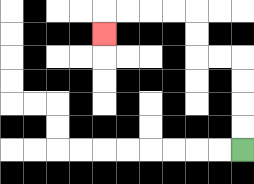{'start': '[10, 6]', 'end': '[4, 1]', 'path_directions': 'U,U,U,U,L,L,U,U,L,L,L,L,D', 'path_coordinates': '[[10, 6], [10, 5], [10, 4], [10, 3], [10, 2], [9, 2], [8, 2], [8, 1], [8, 0], [7, 0], [6, 0], [5, 0], [4, 0], [4, 1]]'}